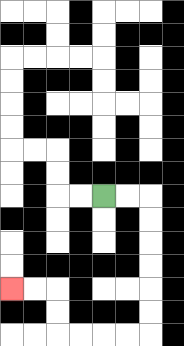{'start': '[4, 8]', 'end': '[0, 12]', 'path_directions': 'R,R,D,D,D,D,D,D,L,L,L,L,U,U,L,L', 'path_coordinates': '[[4, 8], [5, 8], [6, 8], [6, 9], [6, 10], [6, 11], [6, 12], [6, 13], [6, 14], [5, 14], [4, 14], [3, 14], [2, 14], [2, 13], [2, 12], [1, 12], [0, 12]]'}